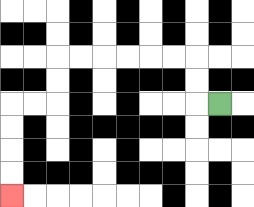{'start': '[9, 4]', 'end': '[0, 8]', 'path_directions': 'L,U,U,L,L,L,L,L,L,D,D,L,L,D,D,D,D', 'path_coordinates': '[[9, 4], [8, 4], [8, 3], [8, 2], [7, 2], [6, 2], [5, 2], [4, 2], [3, 2], [2, 2], [2, 3], [2, 4], [1, 4], [0, 4], [0, 5], [0, 6], [0, 7], [0, 8]]'}